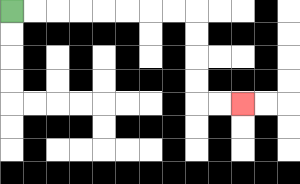{'start': '[0, 0]', 'end': '[10, 4]', 'path_directions': 'R,R,R,R,R,R,R,R,D,D,D,D,R,R', 'path_coordinates': '[[0, 0], [1, 0], [2, 0], [3, 0], [4, 0], [5, 0], [6, 0], [7, 0], [8, 0], [8, 1], [8, 2], [8, 3], [8, 4], [9, 4], [10, 4]]'}